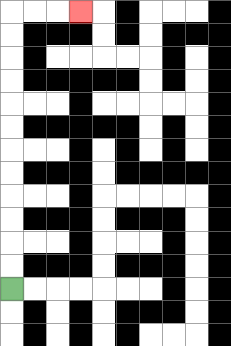{'start': '[0, 12]', 'end': '[3, 0]', 'path_directions': 'U,U,U,U,U,U,U,U,U,U,U,U,R,R,R', 'path_coordinates': '[[0, 12], [0, 11], [0, 10], [0, 9], [0, 8], [0, 7], [0, 6], [0, 5], [0, 4], [0, 3], [0, 2], [0, 1], [0, 0], [1, 0], [2, 0], [3, 0]]'}